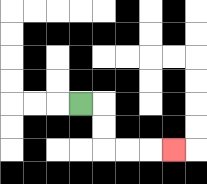{'start': '[3, 4]', 'end': '[7, 6]', 'path_directions': 'R,D,D,R,R,R', 'path_coordinates': '[[3, 4], [4, 4], [4, 5], [4, 6], [5, 6], [6, 6], [7, 6]]'}